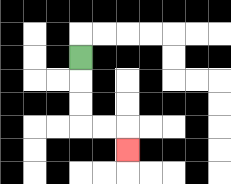{'start': '[3, 2]', 'end': '[5, 6]', 'path_directions': 'D,D,D,R,R,D', 'path_coordinates': '[[3, 2], [3, 3], [3, 4], [3, 5], [4, 5], [5, 5], [5, 6]]'}